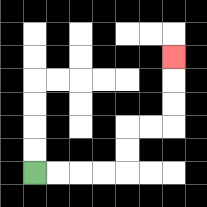{'start': '[1, 7]', 'end': '[7, 2]', 'path_directions': 'R,R,R,R,U,U,R,R,U,U,U', 'path_coordinates': '[[1, 7], [2, 7], [3, 7], [4, 7], [5, 7], [5, 6], [5, 5], [6, 5], [7, 5], [7, 4], [7, 3], [7, 2]]'}